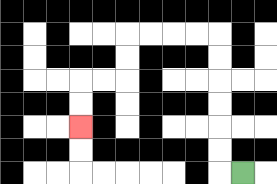{'start': '[10, 7]', 'end': '[3, 5]', 'path_directions': 'L,U,U,U,U,U,U,L,L,L,L,D,D,L,L,D,D', 'path_coordinates': '[[10, 7], [9, 7], [9, 6], [9, 5], [9, 4], [9, 3], [9, 2], [9, 1], [8, 1], [7, 1], [6, 1], [5, 1], [5, 2], [5, 3], [4, 3], [3, 3], [3, 4], [3, 5]]'}